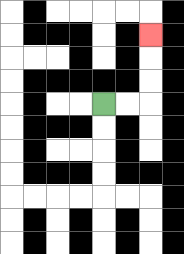{'start': '[4, 4]', 'end': '[6, 1]', 'path_directions': 'R,R,U,U,U', 'path_coordinates': '[[4, 4], [5, 4], [6, 4], [6, 3], [6, 2], [6, 1]]'}